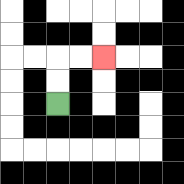{'start': '[2, 4]', 'end': '[4, 2]', 'path_directions': 'U,U,R,R', 'path_coordinates': '[[2, 4], [2, 3], [2, 2], [3, 2], [4, 2]]'}